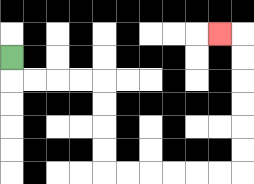{'start': '[0, 2]', 'end': '[9, 1]', 'path_directions': 'D,R,R,R,R,D,D,D,D,R,R,R,R,R,R,U,U,U,U,U,U,L', 'path_coordinates': '[[0, 2], [0, 3], [1, 3], [2, 3], [3, 3], [4, 3], [4, 4], [4, 5], [4, 6], [4, 7], [5, 7], [6, 7], [7, 7], [8, 7], [9, 7], [10, 7], [10, 6], [10, 5], [10, 4], [10, 3], [10, 2], [10, 1], [9, 1]]'}